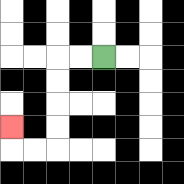{'start': '[4, 2]', 'end': '[0, 5]', 'path_directions': 'L,L,D,D,D,D,L,L,U', 'path_coordinates': '[[4, 2], [3, 2], [2, 2], [2, 3], [2, 4], [2, 5], [2, 6], [1, 6], [0, 6], [0, 5]]'}